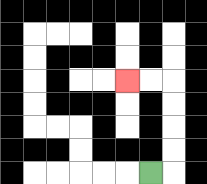{'start': '[6, 7]', 'end': '[5, 3]', 'path_directions': 'R,U,U,U,U,L,L', 'path_coordinates': '[[6, 7], [7, 7], [7, 6], [7, 5], [7, 4], [7, 3], [6, 3], [5, 3]]'}